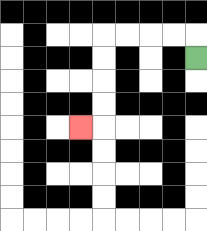{'start': '[8, 2]', 'end': '[3, 5]', 'path_directions': 'U,L,L,L,L,D,D,D,D,L', 'path_coordinates': '[[8, 2], [8, 1], [7, 1], [6, 1], [5, 1], [4, 1], [4, 2], [4, 3], [4, 4], [4, 5], [3, 5]]'}